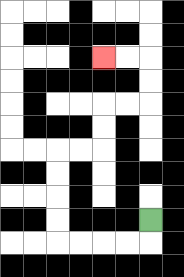{'start': '[6, 9]', 'end': '[4, 2]', 'path_directions': 'D,L,L,L,L,U,U,U,U,R,R,U,U,R,R,U,U,L,L', 'path_coordinates': '[[6, 9], [6, 10], [5, 10], [4, 10], [3, 10], [2, 10], [2, 9], [2, 8], [2, 7], [2, 6], [3, 6], [4, 6], [4, 5], [4, 4], [5, 4], [6, 4], [6, 3], [6, 2], [5, 2], [4, 2]]'}